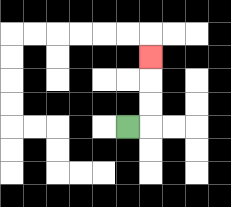{'start': '[5, 5]', 'end': '[6, 2]', 'path_directions': 'R,U,U,U', 'path_coordinates': '[[5, 5], [6, 5], [6, 4], [6, 3], [6, 2]]'}